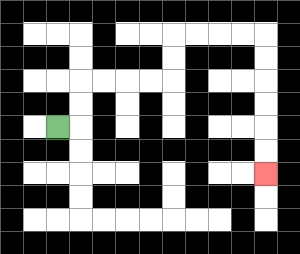{'start': '[2, 5]', 'end': '[11, 7]', 'path_directions': 'R,U,U,R,R,R,R,U,U,R,R,R,R,D,D,D,D,D,D', 'path_coordinates': '[[2, 5], [3, 5], [3, 4], [3, 3], [4, 3], [5, 3], [6, 3], [7, 3], [7, 2], [7, 1], [8, 1], [9, 1], [10, 1], [11, 1], [11, 2], [11, 3], [11, 4], [11, 5], [11, 6], [11, 7]]'}